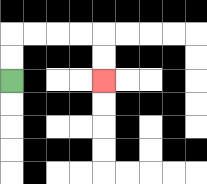{'start': '[0, 3]', 'end': '[4, 3]', 'path_directions': 'U,U,R,R,R,R,D,D', 'path_coordinates': '[[0, 3], [0, 2], [0, 1], [1, 1], [2, 1], [3, 1], [4, 1], [4, 2], [4, 3]]'}